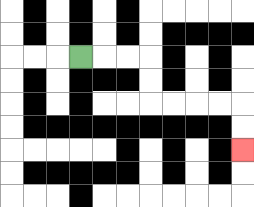{'start': '[3, 2]', 'end': '[10, 6]', 'path_directions': 'R,R,R,D,D,R,R,R,R,D,D', 'path_coordinates': '[[3, 2], [4, 2], [5, 2], [6, 2], [6, 3], [6, 4], [7, 4], [8, 4], [9, 4], [10, 4], [10, 5], [10, 6]]'}